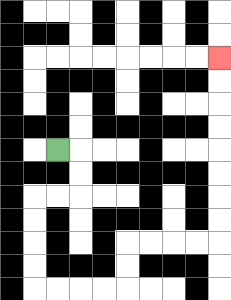{'start': '[2, 6]', 'end': '[9, 2]', 'path_directions': 'R,D,D,L,L,D,D,D,D,R,R,R,R,U,U,R,R,R,R,U,U,U,U,U,U,U,U', 'path_coordinates': '[[2, 6], [3, 6], [3, 7], [3, 8], [2, 8], [1, 8], [1, 9], [1, 10], [1, 11], [1, 12], [2, 12], [3, 12], [4, 12], [5, 12], [5, 11], [5, 10], [6, 10], [7, 10], [8, 10], [9, 10], [9, 9], [9, 8], [9, 7], [9, 6], [9, 5], [9, 4], [9, 3], [9, 2]]'}